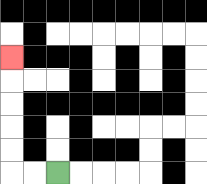{'start': '[2, 7]', 'end': '[0, 2]', 'path_directions': 'L,L,U,U,U,U,U', 'path_coordinates': '[[2, 7], [1, 7], [0, 7], [0, 6], [0, 5], [0, 4], [0, 3], [0, 2]]'}